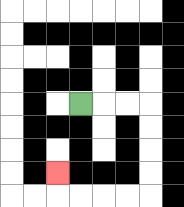{'start': '[3, 4]', 'end': '[2, 7]', 'path_directions': 'R,R,R,D,D,D,D,L,L,L,L,U', 'path_coordinates': '[[3, 4], [4, 4], [5, 4], [6, 4], [6, 5], [6, 6], [6, 7], [6, 8], [5, 8], [4, 8], [3, 8], [2, 8], [2, 7]]'}